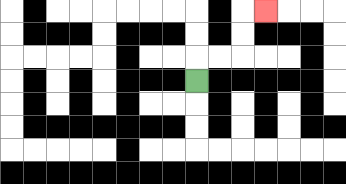{'start': '[8, 3]', 'end': '[11, 0]', 'path_directions': 'U,R,R,U,U,R', 'path_coordinates': '[[8, 3], [8, 2], [9, 2], [10, 2], [10, 1], [10, 0], [11, 0]]'}